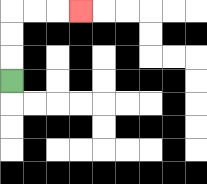{'start': '[0, 3]', 'end': '[3, 0]', 'path_directions': 'U,U,U,R,R,R', 'path_coordinates': '[[0, 3], [0, 2], [0, 1], [0, 0], [1, 0], [2, 0], [3, 0]]'}